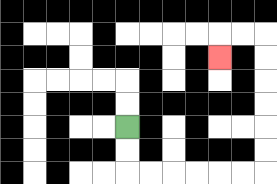{'start': '[5, 5]', 'end': '[9, 2]', 'path_directions': 'D,D,R,R,R,R,R,R,U,U,U,U,U,U,L,L,D', 'path_coordinates': '[[5, 5], [5, 6], [5, 7], [6, 7], [7, 7], [8, 7], [9, 7], [10, 7], [11, 7], [11, 6], [11, 5], [11, 4], [11, 3], [11, 2], [11, 1], [10, 1], [9, 1], [9, 2]]'}